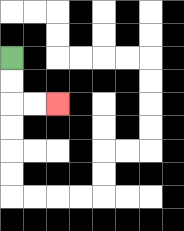{'start': '[0, 2]', 'end': '[2, 4]', 'path_directions': 'D,D,R,R', 'path_coordinates': '[[0, 2], [0, 3], [0, 4], [1, 4], [2, 4]]'}